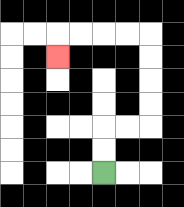{'start': '[4, 7]', 'end': '[2, 2]', 'path_directions': 'U,U,R,R,U,U,U,U,L,L,L,L,D', 'path_coordinates': '[[4, 7], [4, 6], [4, 5], [5, 5], [6, 5], [6, 4], [6, 3], [6, 2], [6, 1], [5, 1], [4, 1], [3, 1], [2, 1], [2, 2]]'}